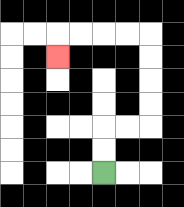{'start': '[4, 7]', 'end': '[2, 2]', 'path_directions': 'U,U,R,R,U,U,U,U,L,L,L,L,D', 'path_coordinates': '[[4, 7], [4, 6], [4, 5], [5, 5], [6, 5], [6, 4], [6, 3], [6, 2], [6, 1], [5, 1], [4, 1], [3, 1], [2, 1], [2, 2]]'}